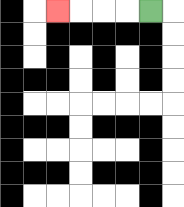{'start': '[6, 0]', 'end': '[2, 0]', 'path_directions': 'L,L,L,L', 'path_coordinates': '[[6, 0], [5, 0], [4, 0], [3, 0], [2, 0]]'}